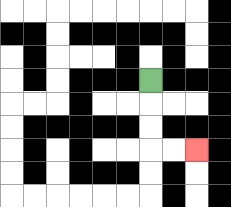{'start': '[6, 3]', 'end': '[8, 6]', 'path_directions': 'D,D,D,R,R', 'path_coordinates': '[[6, 3], [6, 4], [6, 5], [6, 6], [7, 6], [8, 6]]'}